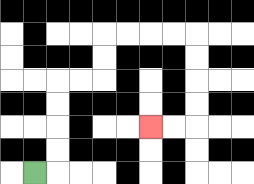{'start': '[1, 7]', 'end': '[6, 5]', 'path_directions': 'R,U,U,U,U,R,R,U,U,R,R,R,R,D,D,D,D,L,L', 'path_coordinates': '[[1, 7], [2, 7], [2, 6], [2, 5], [2, 4], [2, 3], [3, 3], [4, 3], [4, 2], [4, 1], [5, 1], [6, 1], [7, 1], [8, 1], [8, 2], [8, 3], [8, 4], [8, 5], [7, 5], [6, 5]]'}